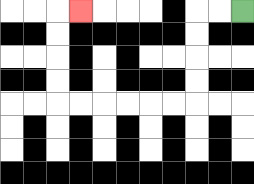{'start': '[10, 0]', 'end': '[3, 0]', 'path_directions': 'L,L,D,D,D,D,L,L,L,L,L,L,U,U,U,U,R', 'path_coordinates': '[[10, 0], [9, 0], [8, 0], [8, 1], [8, 2], [8, 3], [8, 4], [7, 4], [6, 4], [5, 4], [4, 4], [3, 4], [2, 4], [2, 3], [2, 2], [2, 1], [2, 0], [3, 0]]'}